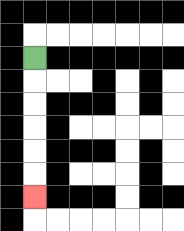{'start': '[1, 2]', 'end': '[1, 8]', 'path_directions': 'D,D,D,D,D,D', 'path_coordinates': '[[1, 2], [1, 3], [1, 4], [1, 5], [1, 6], [1, 7], [1, 8]]'}